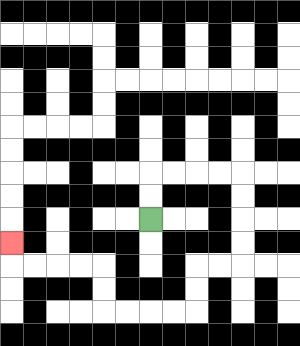{'start': '[6, 9]', 'end': '[0, 10]', 'path_directions': 'U,U,R,R,R,R,D,D,D,D,L,L,D,D,L,L,L,L,U,U,L,L,L,L,U', 'path_coordinates': '[[6, 9], [6, 8], [6, 7], [7, 7], [8, 7], [9, 7], [10, 7], [10, 8], [10, 9], [10, 10], [10, 11], [9, 11], [8, 11], [8, 12], [8, 13], [7, 13], [6, 13], [5, 13], [4, 13], [4, 12], [4, 11], [3, 11], [2, 11], [1, 11], [0, 11], [0, 10]]'}